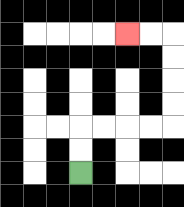{'start': '[3, 7]', 'end': '[5, 1]', 'path_directions': 'U,U,R,R,R,R,U,U,U,U,L,L', 'path_coordinates': '[[3, 7], [3, 6], [3, 5], [4, 5], [5, 5], [6, 5], [7, 5], [7, 4], [7, 3], [7, 2], [7, 1], [6, 1], [5, 1]]'}